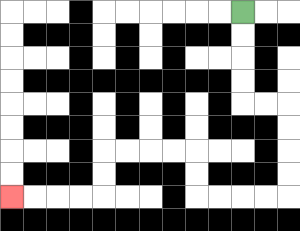{'start': '[10, 0]', 'end': '[0, 8]', 'path_directions': 'D,D,D,D,R,R,D,D,D,D,L,L,L,L,U,U,L,L,L,L,D,D,L,L,L,L', 'path_coordinates': '[[10, 0], [10, 1], [10, 2], [10, 3], [10, 4], [11, 4], [12, 4], [12, 5], [12, 6], [12, 7], [12, 8], [11, 8], [10, 8], [9, 8], [8, 8], [8, 7], [8, 6], [7, 6], [6, 6], [5, 6], [4, 6], [4, 7], [4, 8], [3, 8], [2, 8], [1, 8], [0, 8]]'}